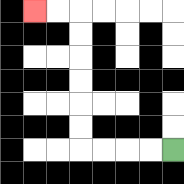{'start': '[7, 6]', 'end': '[1, 0]', 'path_directions': 'L,L,L,L,U,U,U,U,U,U,L,L', 'path_coordinates': '[[7, 6], [6, 6], [5, 6], [4, 6], [3, 6], [3, 5], [3, 4], [3, 3], [3, 2], [3, 1], [3, 0], [2, 0], [1, 0]]'}